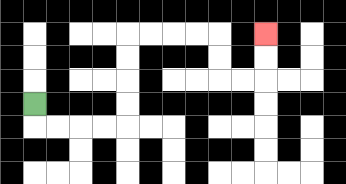{'start': '[1, 4]', 'end': '[11, 1]', 'path_directions': 'D,R,R,R,R,U,U,U,U,R,R,R,R,D,D,R,R,U,U', 'path_coordinates': '[[1, 4], [1, 5], [2, 5], [3, 5], [4, 5], [5, 5], [5, 4], [5, 3], [5, 2], [5, 1], [6, 1], [7, 1], [8, 1], [9, 1], [9, 2], [9, 3], [10, 3], [11, 3], [11, 2], [11, 1]]'}